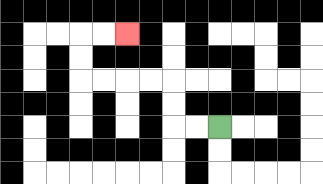{'start': '[9, 5]', 'end': '[5, 1]', 'path_directions': 'L,L,U,U,L,L,L,L,U,U,R,R', 'path_coordinates': '[[9, 5], [8, 5], [7, 5], [7, 4], [7, 3], [6, 3], [5, 3], [4, 3], [3, 3], [3, 2], [3, 1], [4, 1], [5, 1]]'}